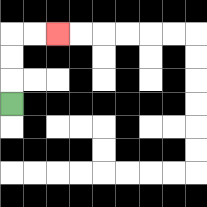{'start': '[0, 4]', 'end': '[2, 1]', 'path_directions': 'U,U,U,R,R', 'path_coordinates': '[[0, 4], [0, 3], [0, 2], [0, 1], [1, 1], [2, 1]]'}